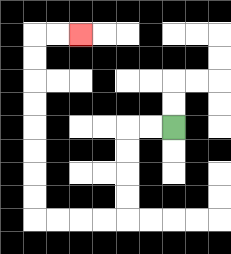{'start': '[7, 5]', 'end': '[3, 1]', 'path_directions': 'L,L,D,D,D,D,L,L,L,L,U,U,U,U,U,U,U,U,R,R', 'path_coordinates': '[[7, 5], [6, 5], [5, 5], [5, 6], [5, 7], [5, 8], [5, 9], [4, 9], [3, 9], [2, 9], [1, 9], [1, 8], [1, 7], [1, 6], [1, 5], [1, 4], [1, 3], [1, 2], [1, 1], [2, 1], [3, 1]]'}